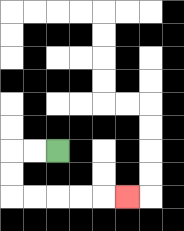{'start': '[2, 6]', 'end': '[5, 8]', 'path_directions': 'L,L,D,D,R,R,R,R,R', 'path_coordinates': '[[2, 6], [1, 6], [0, 6], [0, 7], [0, 8], [1, 8], [2, 8], [3, 8], [4, 8], [5, 8]]'}